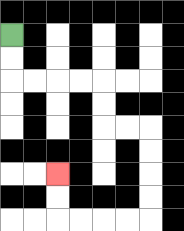{'start': '[0, 1]', 'end': '[2, 7]', 'path_directions': 'D,D,R,R,R,R,D,D,R,R,D,D,D,D,L,L,L,L,U,U', 'path_coordinates': '[[0, 1], [0, 2], [0, 3], [1, 3], [2, 3], [3, 3], [4, 3], [4, 4], [4, 5], [5, 5], [6, 5], [6, 6], [6, 7], [6, 8], [6, 9], [5, 9], [4, 9], [3, 9], [2, 9], [2, 8], [2, 7]]'}